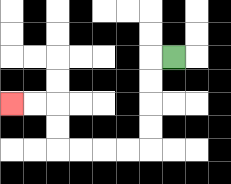{'start': '[7, 2]', 'end': '[0, 4]', 'path_directions': 'L,D,D,D,D,L,L,L,L,U,U,L,L', 'path_coordinates': '[[7, 2], [6, 2], [6, 3], [6, 4], [6, 5], [6, 6], [5, 6], [4, 6], [3, 6], [2, 6], [2, 5], [2, 4], [1, 4], [0, 4]]'}